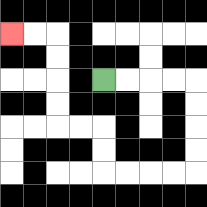{'start': '[4, 3]', 'end': '[0, 1]', 'path_directions': 'R,R,R,R,D,D,D,D,L,L,L,L,U,U,L,L,U,U,U,U,L,L', 'path_coordinates': '[[4, 3], [5, 3], [6, 3], [7, 3], [8, 3], [8, 4], [8, 5], [8, 6], [8, 7], [7, 7], [6, 7], [5, 7], [4, 7], [4, 6], [4, 5], [3, 5], [2, 5], [2, 4], [2, 3], [2, 2], [2, 1], [1, 1], [0, 1]]'}